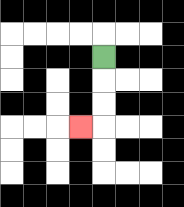{'start': '[4, 2]', 'end': '[3, 5]', 'path_directions': 'D,D,D,L', 'path_coordinates': '[[4, 2], [4, 3], [4, 4], [4, 5], [3, 5]]'}